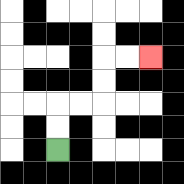{'start': '[2, 6]', 'end': '[6, 2]', 'path_directions': 'U,U,R,R,U,U,R,R', 'path_coordinates': '[[2, 6], [2, 5], [2, 4], [3, 4], [4, 4], [4, 3], [4, 2], [5, 2], [6, 2]]'}